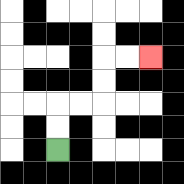{'start': '[2, 6]', 'end': '[6, 2]', 'path_directions': 'U,U,R,R,U,U,R,R', 'path_coordinates': '[[2, 6], [2, 5], [2, 4], [3, 4], [4, 4], [4, 3], [4, 2], [5, 2], [6, 2]]'}